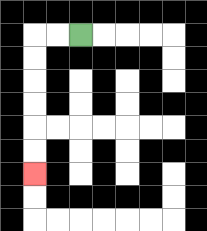{'start': '[3, 1]', 'end': '[1, 7]', 'path_directions': 'L,L,D,D,D,D,D,D', 'path_coordinates': '[[3, 1], [2, 1], [1, 1], [1, 2], [1, 3], [1, 4], [1, 5], [1, 6], [1, 7]]'}